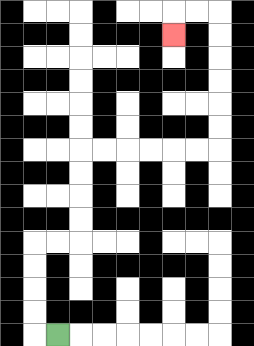{'start': '[2, 14]', 'end': '[7, 1]', 'path_directions': 'L,U,U,U,U,R,R,U,U,U,U,R,R,R,R,R,R,U,U,U,U,U,U,L,L,D', 'path_coordinates': '[[2, 14], [1, 14], [1, 13], [1, 12], [1, 11], [1, 10], [2, 10], [3, 10], [3, 9], [3, 8], [3, 7], [3, 6], [4, 6], [5, 6], [6, 6], [7, 6], [8, 6], [9, 6], [9, 5], [9, 4], [9, 3], [9, 2], [9, 1], [9, 0], [8, 0], [7, 0], [7, 1]]'}